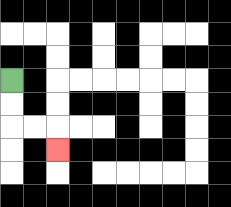{'start': '[0, 3]', 'end': '[2, 6]', 'path_directions': 'D,D,R,R,D', 'path_coordinates': '[[0, 3], [0, 4], [0, 5], [1, 5], [2, 5], [2, 6]]'}